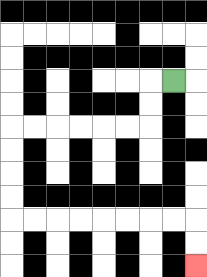{'start': '[7, 3]', 'end': '[8, 11]', 'path_directions': 'L,D,D,L,L,L,L,L,L,D,D,D,D,R,R,R,R,R,R,R,R,D,D', 'path_coordinates': '[[7, 3], [6, 3], [6, 4], [6, 5], [5, 5], [4, 5], [3, 5], [2, 5], [1, 5], [0, 5], [0, 6], [0, 7], [0, 8], [0, 9], [1, 9], [2, 9], [3, 9], [4, 9], [5, 9], [6, 9], [7, 9], [8, 9], [8, 10], [8, 11]]'}